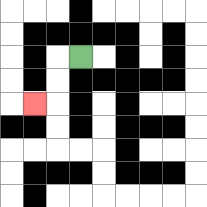{'start': '[3, 2]', 'end': '[1, 4]', 'path_directions': 'L,D,D,L', 'path_coordinates': '[[3, 2], [2, 2], [2, 3], [2, 4], [1, 4]]'}